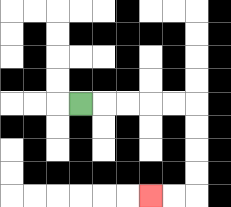{'start': '[3, 4]', 'end': '[6, 8]', 'path_directions': 'R,R,R,R,R,D,D,D,D,L,L', 'path_coordinates': '[[3, 4], [4, 4], [5, 4], [6, 4], [7, 4], [8, 4], [8, 5], [8, 6], [8, 7], [8, 8], [7, 8], [6, 8]]'}